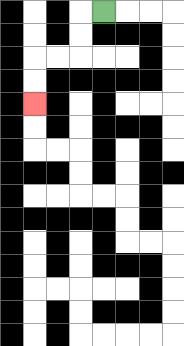{'start': '[4, 0]', 'end': '[1, 4]', 'path_directions': 'L,D,D,L,L,D,D', 'path_coordinates': '[[4, 0], [3, 0], [3, 1], [3, 2], [2, 2], [1, 2], [1, 3], [1, 4]]'}